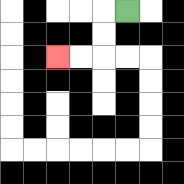{'start': '[5, 0]', 'end': '[2, 2]', 'path_directions': 'L,D,D,L,L', 'path_coordinates': '[[5, 0], [4, 0], [4, 1], [4, 2], [3, 2], [2, 2]]'}